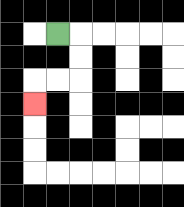{'start': '[2, 1]', 'end': '[1, 4]', 'path_directions': 'R,D,D,L,L,D', 'path_coordinates': '[[2, 1], [3, 1], [3, 2], [3, 3], [2, 3], [1, 3], [1, 4]]'}